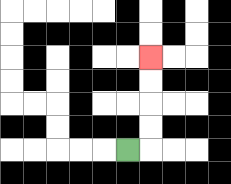{'start': '[5, 6]', 'end': '[6, 2]', 'path_directions': 'R,U,U,U,U', 'path_coordinates': '[[5, 6], [6, 6], [6, 5], [6, 4], [6, 3], [6, 2]]'}